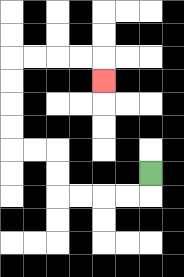{'start': '[6, 7]', 'end': '[4, 3]', 'path_directions': 'D,L,L,L,L,U,U,L,L,U,U,U,U,R,R,R,R,D', 'path_coordinates': '[[6, 7], [6, 8], [5, 8], [4, 8], [3, 8], [2, 8], [2, 7], [2, 6], [1, 6], [0, 6], [0, 5], [0, 4], [0, 3], [0, 2], [1, 2], [2, 2], [3, 2], [4, 2], [4, 3]]'}